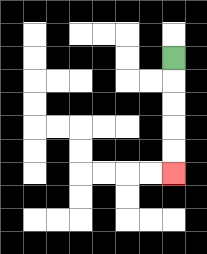{'start': '[7, 2]', 'end': '[7, 7]', 'path_directions': 'D,D,D,D,D', 'path_coordinates': '[[7, 2], [7, 3], [7, 4], [7, 5], [7, 6], [7, 7]]'}